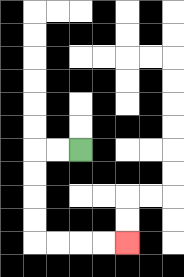{'start': '[3, 6]', 'end': '[5, 10]', 'path_directions': 'L,L,D,D,D,D,R,R,R,R', 'path_coordinates': '[[3, 6], [2, 6], [1, 6], [1, 7], [1, 8], [1, 9], [1, 10], [2, 10], [3, 10], [4, 10], [5, 10]]'}